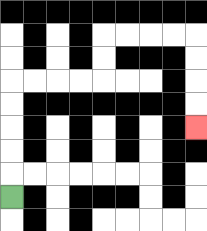{'start': '[0, 8]', 'end': '[8, 5]', 'path_directions': 'U,U,U,U,U,R,R,R,R,U,U,R,R,R,R,D,D,D,D', 'path_coordinates': '[[0, 8], [0, 7], [0, 6], [0, 5], [0, 4], [0, 3], [1, 3], [2, 3], [3, 3], [4, 3], [4, 2], [4, 1], [5, 1], [6, 1], [7, 1], [8, 1], [8, 2], [8, 3], [8, 4], [8, 5]]'}